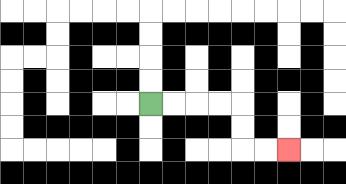{'start': '[6, 4]', 'end': '[12, 6]', 'path_directions': 'R,R,R,R,D,D,R,R', 'path_coordinates': '[[6, 4], [7, 4], [8, 4], [9, 4], [10, 4], [10, 5], [10, 6], [11, 6], [12, 6]]'}